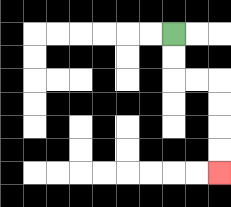{'start': '[7, 1]', 'end': '[9, 7]', 'path_directions': 'D,D,R,R,D,D,D,D', 'path_coordinates': '[[7, 1], [7, 2], [7, 3], [8, 3], [9, 3], [9, 4], [9, 5], [9, 6], [9, 7]]'}